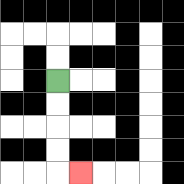{'start': '[2, 3]', 'end': '[3, 7]', 'path_directions': 'D,D,D,D,R', 'path_coordinates': '[[2, 3], [2, 4], [2, 5], [2, 6], [2, 7], [3, 7]]'}